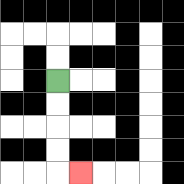{'start': '[2, 3]', 'end': '[3, 7]', 'path_directions': 'D,D,D,D,R', 'path_coordinates': '[[2, 3], [2, 4], [2, 5], [2, 6], [2, 7], [3, 7]]'}